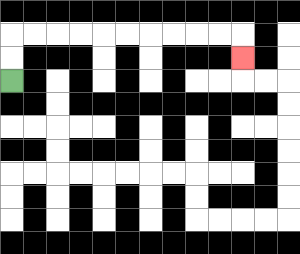{'start': '[0, 3]', 'end': '[10, 2]', 'path_directions': 'U,U,R,R,R,R,R,R,R,R,R,R,D', 'path_coordinates': '[[0, 3], [0, 2], [0, 1], [1, 1], [2, 1], [3, 1], [4, 1], [5, 1], [6, 1], [7, 1], [8, 1], [9, 1], [10, 1], [10, 2]]'}